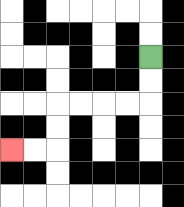{'start': '[6, 2]', 'end': '[0, 6]', 'path_directions': 'D,D,L,L,L,L,D,D,L,L', 'path_coordinates': '[[6, 2], [6, 3], [6, 4], [5, 4], [4, 4], [3, 4], [2, 4], [2, 5], [2, 6], [1, 6], [0, 6]]'}